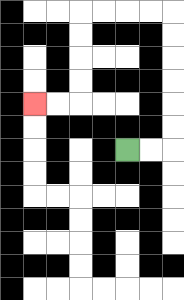{'start': '[5, 6]', 'end': '[1, 4]', 'path_directions': 'R,R,U,U,U,U,U,U,L,L,L,L,D,D,D,D,L,L', 'path_coordinates': '[[5, 6], [6, 6], [7, 6], [7, 5], [7, 4], [7, 3], [7, 2], [7, 1], [7, 0], [6, 0], [5, 0], [4, 0], [3, 0], [3, 1], [3, 2], [3, 3], [3, 4], [2, 4], [1, 4]]'}